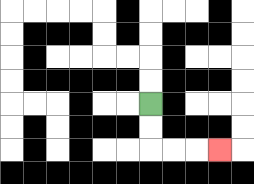{'start': '[6, 4]', 'end': '[9, 6]', 'path_directions': 'D,D,R,R,R', 'path_coordinates': '[[6, 4], [6, 5], [6, 6], [7, 6], [8, 6], [9, 6]]'}